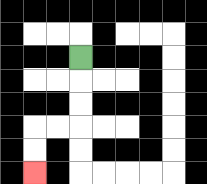{'start': '[3, 2]', 'end': '[1, 7]', 'path_directions': 'D,D,D,L,L,D,D', 'path_coordinates': '[[3, 2], [3, 3], [3, 4], [3, 5], [2, 5], [1, 5], [1, 6], [1, 7]]'}